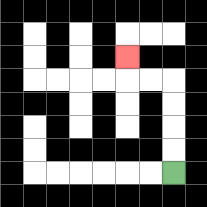{'start': '[7, 7]', 'end': '[5, 2]', 'path_directions': 'U,U,U,U,L,L,U', 'path_coordinates': '[[7, 7], [7, 6], [7, 5], [7, 4], [7, 3], [6, 3], [5, 3], [5, 2]]'}